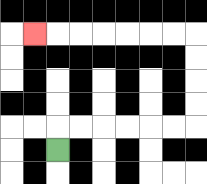{'start': '[2, 6]', 'end': '[1, 1]', 'path_directions': 'U,R,R,R,R,R,R,U,U,U,U,L,L,L,L,L,L,L', 'path_coordinates': '[[2, 6], [2, 5], [3, 5], [4, 5], [5, 5], [6, 5], [7, 5], [8, 5], [8, 4], [8, 3], [8, 2], [8, 1], [7, 1], [6, 1], [5, 1], [4, 1], [3, 1], [2, 1], [1, 1]]'}